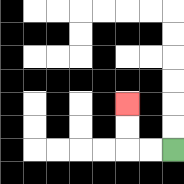{'start': '[7, 6]', 'end': '[5, 4]', 'path_directions': 'L,L,U,U', 'path_coordinates': '[[7, 6], [6, 6], [5, 6], [5, 5], [5, 4]]'}